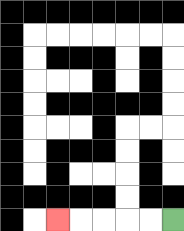{'start': '[7, 9]', 'end': '[2, 9]', 'path_directions': 'L,L,L,L,L', 'path_coordinates': '[[7, 9], [6, 9], [5, 9], [4, 9], [3, 9], [2, 9]]'}